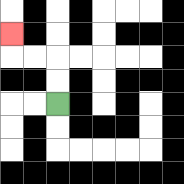{'start': '[2, 4]', 'end': '[0, 1]', 'path_directions': 'U,U,L,L,U', 'path_coordinates': '[[2, 4], [2, 3], [2, 2], [1, 2], [0, 2], [0, 1]]'}